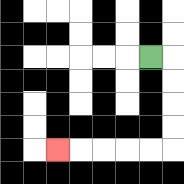{'start': '[6, 2]', 'end': '[2, 6]', 'path_directions': 'R,D,D,D,D,L,L,L,L,L', 'path_coordinates': '[[6, 2], [7, 2], [7, 3], [7, 4], [7, 5], [7, 6], [6, 6], [5, 6], [4, 6], [3, 6], [2, 6]]'}